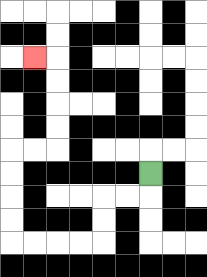{'start': '[6, 7]', 'end': '[1, 2]', 'path_directions': 'D,L,L,D,D,L,L,L,L,U,U,U,U,R,R,U,U,U,U,L', 'path_coordinates': '[[6, 7], [6, 8], [5, 8], [4, 8], [4, 9], [4, 10], [3, 10], [2, 10], [1, 10], [0, 10], [0, 9], [0, 8], [0, 7], [0, 6], [1, 6], [2, 6], [2, 5], [2, 4], [2, 3], [2, 2], [1, 2]]'}